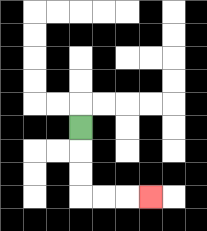{'start': '[3, 5]', 'end': '[6, 8]', 'path_directions': 'D,D,D,R,R,R', 'path_coordinates': '[[3, 5], [3, 6], [3, 7], [3, 8], [4, 8], [5, 8], [6, 8]]'}